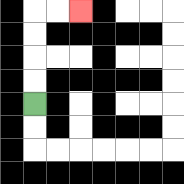{'start': '[1, 4]', 'end': '[3, 0]', 'path_directions': 'U,U,U,U,R,R', 'path_coordinates': '[[1, 4], [1, 3], [1, 2], [1, 1], [1, 0], [2, 0], [3, 0]]'}